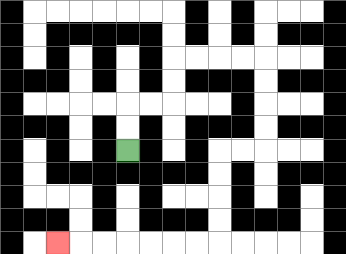{'start': '[5, 6]', 'end': '[2, 10]', 'path_directions': 'U,U,R,R,U,U,R,R,R,R,D,D,D,D,L,L,D,D,D,D,L,L,L,L,L,L,L', 'path_coordinates': '[[5, 6], [5, 5], [5, 4], [6, 4], [7, 4], [7, 3], [7, 2], [8, 2], [9, 2], [10, 2], [11, 2], [11, 3], [11, 4], [11, 5], [11, 6], [10, 6], [9, 6], [9, 7], [9, 8], [9, 9], [9, 10], [8, 10], [7, 10], [6, 10], [5, 10], [4, 10], [3, 10], [2, 10]]'}